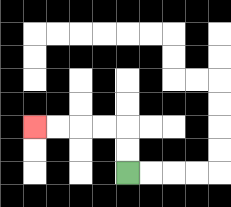{'start': '[5, 7]', 'end': '[1, 5]', 'path_directions': 'U,U,L,L,L,L', 'path_coordinates': '[[5, 7], [5, 6], [5, 5], [4, 5], [3, 5], [2, 5], [1, 5]]'}